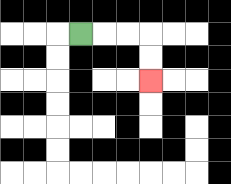{'start': '[3, 1]', 'end': '[6, 3]', 'path_directions': 'R,R,R,D,D', 'path_coordinates': '[[3, 1], [4, 1], [5, 1], [6, 1], [6, 2], [6, 3]]'}